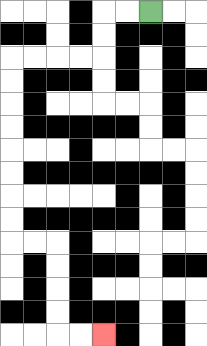{'start': '[6, 0]', 'end': '[4, 14]', 'path_directions': 'L,L,D,D,L,L,L,L,D,D,D,D,D,D,D,D,R,R,D,D,D,D,R,R', 'path_coordinates': '[[6, 0], [5, 0], [4, 0], [4, 1], [4, 2], [3, 2], [2, 2], [1, 2], [0, 2], [0, 3], [0, 4], [0, 5], [0, 6], [0, 7], [0, 8], [0, 9], [0, 10], [1, 10], [2, 10], [2, 11], [2, 12], [2, 13], [2, 14], [3, 14], [4, 14]]'}